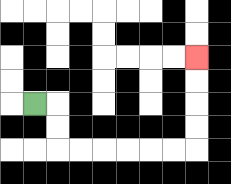{'start': '[1, 4]', 'end': '[8, 2]', 'path_directions': 'R,D,D,R,R,R,R,R,R,U,U,U,U', 'path_coordinates': '[[1, 4], [2, 4], [2, 5], [2, 6], [3, 6], [4, 6], [5, 6], [6, 6], [7, 6], [8, 6], [8, 5], [8, 4], [8, 3], [8, 2]]'}